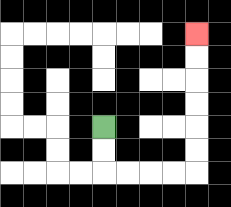{'start': '[4, 5]', 'end': '[8, 1]', 'path_directions': 'D,D,R,R,R,R,U,U,U,U,U,U', 'path_coordinates': '[[4, 5], [4, 6], [4, 7], [5, 7], [6, 7], [7, 7], [8, 7], [8, 6], [8, 5], [8, 4], [8, 3], [8, 2], [8, 1]]'}